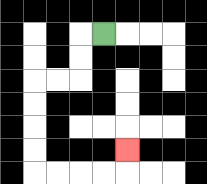{'start': '[4, 1]', 'end': '[5, 6]', 'path_directions': 'L,D,D,L,L,D,D,D,D,R,R,R,R,U', 'path_coordinates': '[[4, 1], [3, 1], [3, 2], [3, 3], [2, 3], [1, 3], [1, 4], [1, 5], [1, 6], [1, 7], [2, 7], [3, 7], [4, 7], [5, 7], [5, 6]]'}